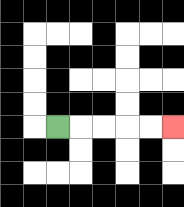{'start': '[2, 5]', 'end': '[7, 5]', 'path_directions': 'R,R,R,R,R', 'path_coordinates': '[[2, 5], [3, 5], [4, 5], [5, 5], [6, 5], [7, 5]]'}